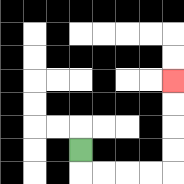{'start': '[3, 6]', 'end': '[7, 3]', 'path_directions': 'D,R,R,R,R,U,U,U,U', 'path_coordinates': '[[3, 6], [3, 7], [4, 7], [5, 7], [6, 7], [7, 7], [7, 6], [7, 5], [7, 4], [7, 3]]'}